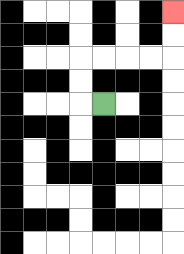{'start': '[4, 4]', 'end': '[7, 0]', 'path_directions': 'L,U,U,R,R,R,R,U,U', 'path_coordinates': '[[4, 4], [3, 4], [3, 3], [3, 2], [4, 2], [5, 2], [6, 2], [7, 2], [7, 1], [7, 0]]'}